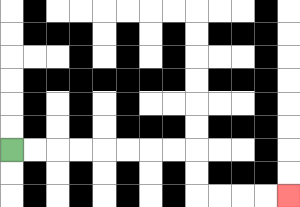{'start': '[0, 6]', 'end': '[12, 8]', 'path_directions': 'R,R,R,R,R,R,R,R,D,D,R,R,R,R', 'path_coordinates': '[[0, 6], [1, 6], [2, 6], [3, 6], [4, 6], [5, 6], [6, 6], [7, 6], [8, 6], [8, 7], [8, 8], [9, 8], [10, 8], [11, 8], [12, 8]]'}